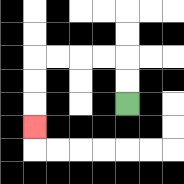{'start': '[5, 4]', 'end': '[1, 5]', 'path_directions': 'U,U,L,L,L,L,D,D,D', 'path_coordinates': '[[5, 4], [5, 3], [5, 2], [4, 2], [3, 2], [2, 2], [1, 2], [1, 3], [1, 4], [1, 5]]'}